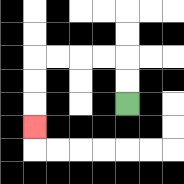{'start': '[5, 4]', 'end': '[1, 5]', 'path_directions': 'U,U,L,L,L,L,D,D,D', 'path_coordinates': '[[5, 4], [5, 3], [5, 2], [4, 2], [3, 2], [2, 2], [1, 2], [1, 3], [1, 4], [1, 5]]'}